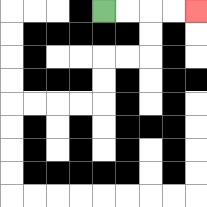{'start': '[4, 0]', 'end': '[8, 0]', 'path_directions': 'R,R,R,R', 'path_coordinates': '[[4, 0], [5, 0], [6, 0], [7, 0], [8, 0]]'}